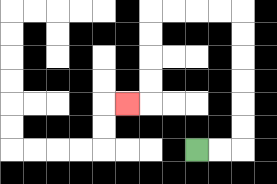{'start': '[8, 6]', 'end': '[5, 4]', 'path_directions': 'R,R,U,U,U,U,U,U,L,L,L,L,D,D,D,D,L', 'path_coordinates': '[[8, 6], [9, 6], [10, 6], [10, 5], [10, 4], [10, 3], [10, 2], [10, 1], [10, 0], [9, 0], [8, 0], [7, 0], [6, 0], [6, 1], [6, 2], [6, 3], [6, 4], [5, 4]]'}